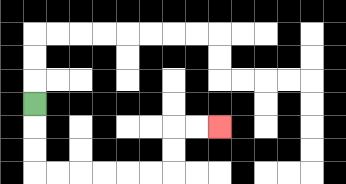{'start': '[1, 4]', 'end': '[9, 5]', 'path_directions': 'D,D,D,R,R,R,R,R,R,U,U,R,R', 'path_coordinates': '[[1, 4], [1, 5], [1, 6], [1, 7], [2, 7], [3, 7], [4, 7], [5, 7], [6, 7], [7, 7], [7, 6], [7, 5], [8, 5], [9, 5]]'}